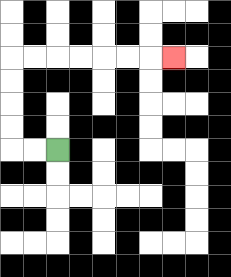{'start': '[2, 6]', 'end': '[7, 2]', 'path_directions': 'L,L,U,U,U,U,R,R,R,R,R,R,R', 'path_coordinates': '[[2, 6], [1, 6], [0, 6], [0, 5], [0, 4], [0, 3], [0, 2], [1, 2], [2, 2], [3, 2], [4, 2], [5, 2], [6, 2], [7, 2]]'}